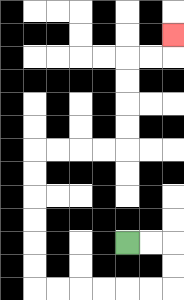{'start': '[5, 10]', 'end': '[7, 1]', 'path_directions': 'R,R,D,D,L,L,L,L,L,L,U,U,U,U,U,U,R,R,R,R,U,U,U,U,R,R,U', 'path_coordinates': '[[5, 10], [6, 10], [7, 10], [7, 11], [7, 12], [6, 12], [5, 12], [4, 12], [3, 12], [2, 12], [1, 12], [1, 11], [1, 10], [1, 9], [1, 8], [1, 7], [1, 6], [2, 6], [3, 6], [4, 6], [5, 6], [5, 5], [5, 4], [5, 3], [5, 2], [6, 2], [7, 2], [7, 1]]'}